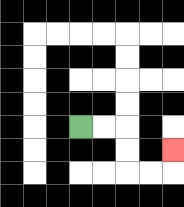{'start': '[3, 5]', 'end': '[7, 6]', 'path_directions': 'R,R,D,D,R,R,U', 'path_coordinates': '[[3, 5], [4, 5], [5, 5], [5, 6], [5, 7], [6, 7], [7, 7], [7, 6]]'}